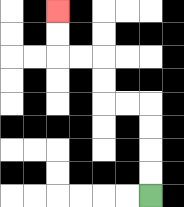{'start': '[6, 8]', 'end': '[2, 0]', 'path_directions': 'U,U,U,U,L,L,U,U,L,L,U,U', 'path_coordinates': '[[6, 8], [6, 7], [6, 6], [6, 5], [6, 4], [5, 4], [4, 4], [4, 3], [4, 2], [3, 2], [2, 2], [2, 1], [2, 0]]'}